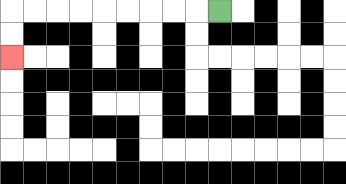{'start': '[9, 0]', 'end': '[0, 2]', 'path_directions': 'L,L,L,L,L,L,L,L,L,D,D', 'path_coordinates': '[[9, 0], [8, 0], [7, 0], [6, 0], [5, 0], [4, 0], [3, 0], [2, 0], [1, 0], [0, 0], [0, 1], [0, 2]]'}